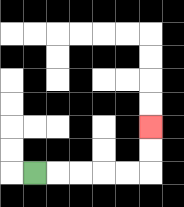{'start': '[1, 7]', 'end': '[6, 5]', 'path_directions': 'R,R,R,R,R,U,U', 'path_coordinates': '[[1, 7], [2, 7], [3, 7], [4, 7], [5, 7], [6, 7], [6, 6], [6, 5]]'}